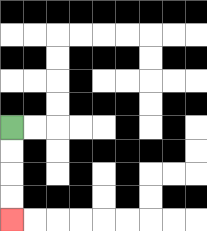{'start': '[0, 5]', 'end': '[0, 9]', 'path_directions': 'D,D,D,D', 'path_coordinates': '[[0, 5], [0, 6], [0, 7], [0, 8], [0, 9]]'}